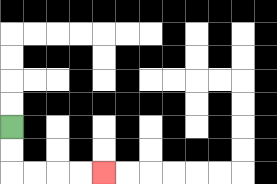{'start': '[0, 5]', 'end': '[4, 7]', 'path_directions': 'D,D,R,R,R,R', 'path_coordinates': '[[0, 5], [0, 6], [0, 7], [1, 7], [2, 7], [3, 7], [4, 7]]'}